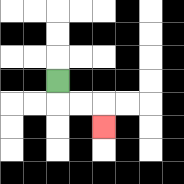{'start': '[2, 3]', 'end': '[4, 5]', 'path_directions': 'D,R,R,D', 'path_coordinates': '[[2, 3], [2, 4], [3, 4], [4, 4], [4, 5]]'}